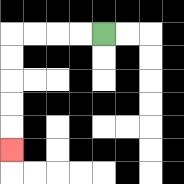{'start': '[4, 1]', 'end': '[0, 6]', 'path_directions': 'L,L,L,L,D,D,D,D,D', 'path_coordinates': '[[4, 1], [3, 1], [2, 1], [1, 1], [0, 1], [0, 2], [0, 3], [0, 4], [0, 5], [0, 6]]'}